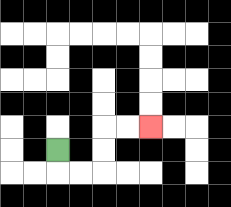{'start': '[2, 6]', 'end': '[6, 5]', 'path_directions': 'D,R,R,U,U,R,R', 'path_coordinates': '[[2, 6], [2, 7], [3, 7], [4, 7], [4, 6], [4, 5], [5, 5], [6, 5]]'}